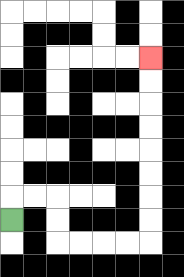{'start': '[0, 9]', 'end': '[6, 2]', 'path_directions': 'U,R,R,D,D,R,R,R,R,U,U,U,U,U,U,U,U', 'path_coordinates': '[[0, 9], [0, 8], [1, 8], [2, 8], [2, 9], [2, 10], [3, 10], [4, 10], [5, 10], [6, 10], [6, 9], [6, 8], [6, 7], [6, 6], [6, 5], [6, 4], [6, 3], [6, 2]]'}